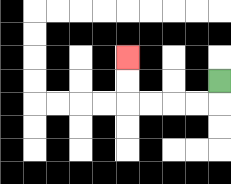{'start': '[9, 3]', 'end': '[5, 2]', 'path_directions': 'D,L,L,L,L,U,U', 'path_coordinates': '[[9, 3], [9, 4], [8, 4], [7, 4], [6, 4], [5, 4], [5, 3], [5, 2]]'}